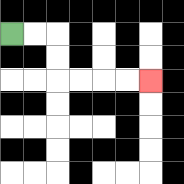{'start': '[0, 1]', 'end': '[6, 3]', 'path_directions': 'R,R,D,D,R,R,R,R', 'path_coordinates': '[[0, 1], [1, 1], [2, 1], [2, 2], [2, 3], [3, 3], [4, 3], [5, 3], [6, 3]]'}